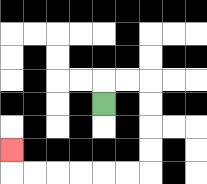{'start': '[4, 4]', 'end': '[0, 6]', 'path_directions': 'U,R,R,D,D,D,D,L,L,L,L,L,L,U', 'path_coordinates': '[[4, 4], [4, 3], [5, 3], [6, 3], [6, 4], [6, 5], [6, 6], [6, 7], [5, 7], [4, 7], [3, 7], [2, 7], [1, 7], [0, 7], [0, 6]]'}